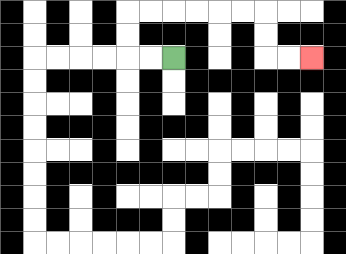{'start': '[7, 2]', 'end': '[13, 2]', 'path_directions': 'L,L,U,U,R,R,R,R,R,R,D,D,R,R', 'path_coordinates': '[[7, 2], [6, 2], [5, 2], [5, 1], [5, 0], [6, 0], [7, 0], [8, 0], [9, 0], [10, 0], [11, 0], [11, 1], [11, 2], [12, 2], [13, 2]]'}